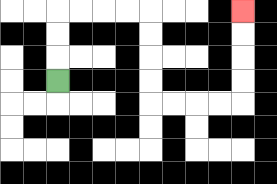{'start': '[2, 3]', 'end': '[10, 0]', 'path_directions': 'U,U,U,R,R,R,R,D,D,D,D,R,R,R,R,U,U,U,U', 'path_coordinates': '[[2, 3], [2, 2], [2, 1], [2, 0], [3, 0], [4, 0], [5, 0], [6, 0], [6, 1], [6, 2], [6, 3], [6, 4], [7, 4], [8, 4], [9, 4], [10, 4], [10, 3], [10, 2], [10, 1], [10, 0]]'}